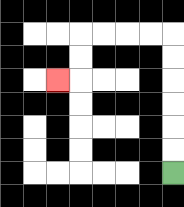{'start': '[7, 7]', 'end': '[2, 3]', 'path_directions': 'U,U,U,U,U,U,L,L,L,L,D,D,L', 'path_coordinates': '[[7, 7], [7, 6], [7, 5], [7, 4], [7, 3], [7, 2], [7, 1], [6, 1], [5, 1], [4, 1], [3, 1], [3, 2], [3, 3], [2, 3]]'}